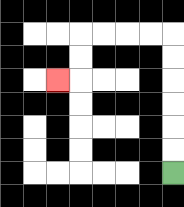{'start': '[7, 7]', 'end': '[2, 3]', 'path_directions': 'U,U,U,U,U,U,L,L,L,L,D,D,L', 'path_coordinates': '[[7, 7], [7, 6], [7, 5], [7, 4], [7, 3], [7, 2], [7, 1], [6, 1], [5, 1], [4, 1], [3, 1], [3, 2], [3, 3], [2, 3]]'}